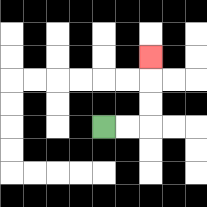{'start': '[4, 5]', 'end': '[6, 2]', 'path_directions': 'R,R,U,U,U', 'path_coordinates': '[[4, 5], [5, 5], [6, 5], [6, 4], [6, 3], [6, 2]]'}